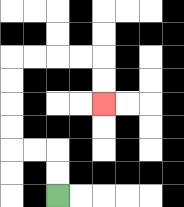{'start': '[2, 8]', 'end': '[4, 4]', 'path_directions': 'U,U,L,L,U,U,U,U,R,R,R,R,D,D', 'path_coordinates': '[[2, 8], [2, 7], [2, 6], [1, 6], [0, 6], [0, 5], [0, 4], [0, 3], [0, 2], [1, 2], [2, 2], [3, 2], [4, 2], [4, 3], [4, 4]]'}